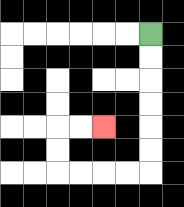{'start': '[6, 1]', 'end': '[4, 5]', 'path_directions': 'D,D,D,D,D,D,L,L,L,L,U,U,R,R', 'path_coordinates': '[[6, 1], [6, 2], [6, 3], [6, 4], [6, 5], [6, 6], [6, 7], [5, 7], [4, 7], [3, 7], [2, 7], [2, 6], [2, 5], [3, 5], [4, 5]]'}